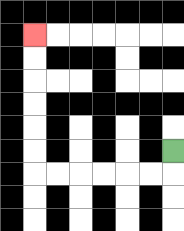{'start': '[7, 6]', 'end': '[1, 1]', 'path_directions': 'D,L,L,L,L,L,L,U,U,U,U,U,U', 'path_coordinates': '[[7, 6], [7, 7], [6, 7], [5, 7], [4, 7], [3, 7], [2, 7], [1, 7], [1, 6], [1, 5], [1, 4], [1, 3], [1, 2], [1, 1]]'}